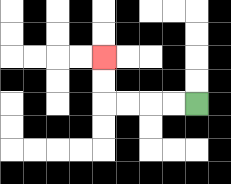{'start': '[8, 4]', 'end': '[4, 2]', 'path_directions': 'L,L,L,L,U,U', 'path_coordinates': '[[8, 4], [7, 4], [6, 4], [5, 4], [4, 4], [4, 3], [4, 2]]'}